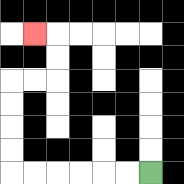{'start': '[6, 7]', 'end': '[1, 1]', 'path_directions': 'L,L,L,L,L,L,U,U,U,U,R,R,U,U,L', 'path_coordinates': '[[6, 7], [5, 7], [4, 7], [3, 7], [2, 7], [1, 7], [0, 7], [0, 6], [0, 5], [0, 4], [0, 3], [1, 3], [2, 3], [2, 2], [2, 1], [1, 1]]'}